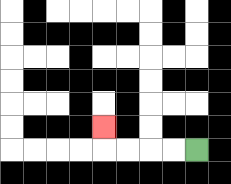{'start': '[8, 6]', 'end': '[4, 5]', 'path_directions': 'L,L,L,L,U', 'path_coordinates': '[[8, 6], [7, 6], [6, 6], [5, 6], [4, 6], [4, 5]]'}